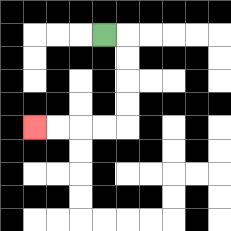{'start': '[4, 1]', 'end': '[1, 5]', 'path_directions': 'R,D,D,D,D,L,L,L,L', 'path_coordinates': '[[4, 1], [5, 1], [5, 2], [5, 3], [5, 4], [5, 5], [4, 5], [3, 5], [2, 5], [1, 5]]'}